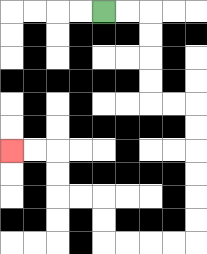{'start': '[4, 0]', 'end': '[0, 6]', 'path_directions': 'R,R,D,D,D,D,R,R,D,D,D,D,D,D,L,L,L,L,U,U,L,L,U,U,L,L', 'path_coordinates': '[[4, 0], [5, 0], [6, 0], [6, 1], [6, 2], [6, 3], [6, 4], [7, 4], [8, 4], [8, 5], [8, 6], [8, 7], [8, 8], [8, 9], [8, 10], [7, 10], [6, 10], [5, 10], [4, 10], [4, 9], [4, 8], [3, 8], [2, 8], [2, 7], [2, 6], [1, 6], [0, 6]]'}